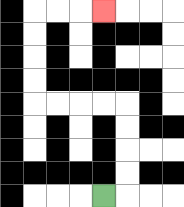{'start': '[4, 8]', 'end': '[4, 0]', 'path_directions': 'R,U,U,U,U,L,L,L,L,U,U,U,U,R,R,R', 'path_coordinates': '[[4, 8], [5, 8], [5, 7], [5, 6], [5, 5], [5, 4], [4, 4], [3, 4], [2, 4], [1, 4], [1, 3], [1, 2], [1, 1], [1, 0], [2, 0], [3, 0], [4, 0]]'}